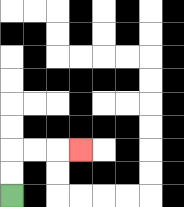{'start': '[0, 8]', 'end': '[3, 6]', 'path_directions': 'U,U,R,R,R', 'path_coordinates': '[[0, 8], [0, 7], [0, 6], [1, 6], [2, 6], [3, 6]]'}